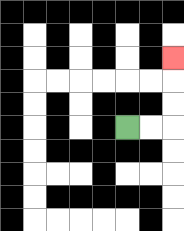{'start': '[5, 5]', 'end': '[7, 2]', 'path_directions': 'R,R,U,U,U', 'path_coordinates': '[[5, 5], [6, 5], [7, 5], [7, 4], [7, 3], [7, 2]]'}